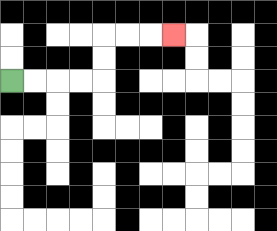{'start': '[0, 3]', 'end': '[7, 1]', 'path_directions': 'R,R,R,R,U,U,R,R,R', 'path_coordinates': '[[0, 3], [1, 3], [2, 3], [3, 3], [4, 3], [4, 2], [4, 1], [5, 1], [6, 1], [7, 1]]'}